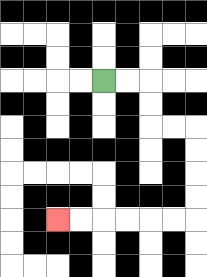{'start': '[4, 3]', 'end': '[2, 9]', 'path_directions': 'R,R,D,D,R,R,D,D,D,D,L,L,L,L,L,L', 'path_coordinates': '[[4, 3], [5, 3], [6, 3], [6, 4], [6, 5], [7, 5], [8, 5], [8, 6], [8, 7], [8, 8], [8, 9], [7, 9], [6, 9], [5, 9], [4, 9], [3, 9], [2, 9]]'}